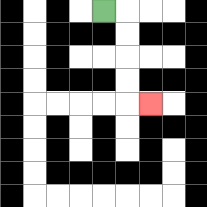{'start': '[4, 0]', 'end': '[6, 4]', 'path_directions': 'R,D,D,D,D,R', 'path_coordinates': '[[4, 0], [5, 0], [5, 1], [5, 2], [5, 3], [5, 4], [6, 4]]'}